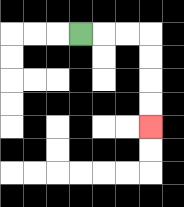{'start': '[3, 1]', 'end': '[6, 5]', 'path_directions': 'R,R,R,D,D,D,D', 'path_coordinates': '[[3, 1], [4, 1], [5, 1], [6, 1], [6, 2], [6, 3], [6, 4], [6, 5]]'}